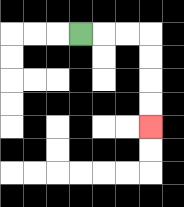{'start': '[3, 1]', 'end': '[6, 5]', 'path_directions': 'R,R,R,D,D,D,D', 'path_coordinates': '[[3, 1], [4, 1], [5, 1], [6, 1], [6, 2], [6, 3], [6, 4], [6, 5]]'}